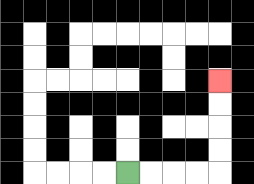{'start': '[5, 7]', 'end': '[9, 3]', 'path_directions': 'R,R,R,R,U,U,U,U', 'path_coordinates': '[[5, 7], [6, 7], [7, 7], [8, 7], [9, 7], [9, 6], [9, 5], [9, 4], [9, 3]]'}